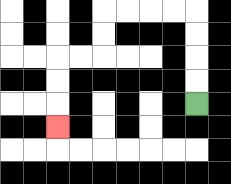{'start': '[8, 4]', 'end': '[2, 5]', 'path_directions': 'U,U,U,U,L,L,L,L,D,D,L,L,D,D,D', 'path_coordinates': '[[8, 4], [8, 3], [8, 2], [8, 1], [8, 0], [7, 0], [6, 0], [5, 0], [4, 0], [4, 1], [4, 2], [3, 2], [2, 2], [2, 3], [2, 4], [2, 5]]'}